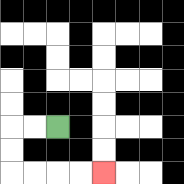{'start': '[2, 5]', 'end': '[4, 7]', 'path_directions': 'L,L,D,D,R,R,R,R', 'path_coordinates': '[[2, 5], [1, 5], [0, 5], [0, 6], [0, 7], [1, 7], [2, 7], [3, 7], [4, 7]]'}